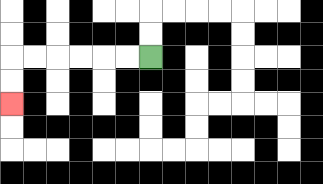{'start': '[6, 2]', 'end': '[0, 4]', 'path_directions': 'L,L,L,L,L,L,D,D', 'path_coordinates': '[[6, 2], [5, 2], [4, 2], [3, 2], [2, 2], [1, 2], [0, 2], [0, 3], [0, 4]]'}